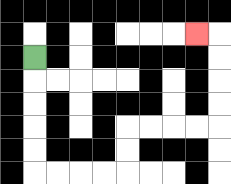{'start': '[1, 2]', 'end': '[8, 1]', 'path_directions': 'D,D,D,D,D,R,R,R,R,U,U,R,R,R,R,U,U,U,U,L', 'path_coordinates': '[[1, 2], [1, 3], [1, 4], [1, 5], [1, 6], [1, 7], [2, 7], [3, 7], [4, 7], [5, 7], [5, 6], [5, 5], [6, 5], [7, 5], [8, 5], [9, 5], [9, 4], [9, 3], [9, 2], [9, 1], [8, 1]]'}